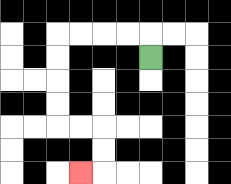{'start': '[6, 2]', 'end': '[3, 7]', 'path_directions': 'U,L,L,L,L,D,D,D,D,R,R,D,D,L', 'path_coordinates': '[[6, 2], [6, 1], [5, 1], [4, 1], [3, 1], [2, 1], [2, 2], [2, 3], [2, 4], [2, 5], [3, 5], [4, 5], [4, 6], [4, 7], [3, 7]]'}